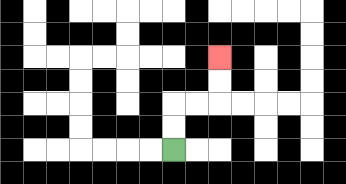{'start': '[7, 6]', 'end': '[9, 2]', 'path_directions': 'U,U,R,R,U,U', 'path_coordinates': '[[7, 6], [7, 5], [7, 4], [8, 4], [9, 4], [9, 3], [9, 2]]'}